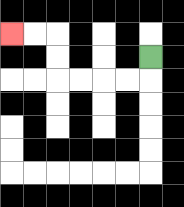{'start': '[6, 2]', 'end': '[0, 1]', 'path_directions': 'D,L,L,L,L,U,U,L,L', 'path_coordinates': '[[6, 2], [6, 3], [5, 3], [4, 3], [3, 3], [2, 3], [2, 2], [2, 1], [1, 1], [0, 1]]'}